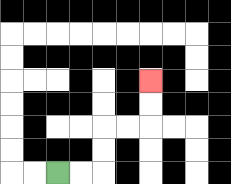{'start': '[2, 7]', 'end': '[6, 3]', 'path_directions': 'R,R,U,U,R,R,U,U', 'path_coordinates': '[[2, 7], [3, 7], [4, 7], [4, 6], [4, 5], [5, 5], [6, 5], [6, 4], [6, 3]]'}